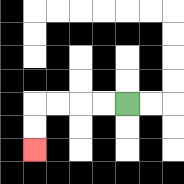{'start': '[5, 4]', 'end': '[1, 6]', 'path_directions': 'L,L,L,L,D,D', 'path_coordinates': '[[5, 4], [4, 4], [3, 4], [2, 4], [1, 4], [1, 5], [1, 6]]'}